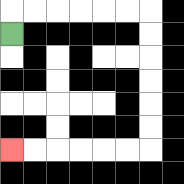{'start': '[0, 1]', 'end': '[0, 6]', 'path_directions': 'U,R,R,R,R,R,R,D,D,D,D,D,D,L,L,L,L,L,L', 'path_coordinates': '[[0, 1], [0, 0], [1, 0], [2, 0], [3, 0], [4, 0], [5, 0], [6, 0], [6, 1], [6, 2], [6, 3], [6, 4], [6, 5], [6, 6], [5, 6], [4, 6], [3, 6], [2, 6], [1, 6], [0, 6]]'}